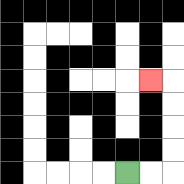{'start': '[5, 7]', 'end': '[6, 3]', 'path_directions': 'R,R,U,U,U,U,L', 'path_coordinates': '[[5, 7], [6, 7], [7, 7], [7, 6], [7, 5], [7, 4], [7, 3], [6, 3]]'}